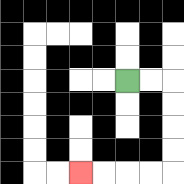{'start': '[5, 3]', 'end': '[3, 7]', 'path_directions': 'R,R,D,D,D,D,L,L,L,L', 'path_coordinates': '[[5, 3], [6, 3], [7, 3], [7, 4], [7, 5], [7, 6], [7, 7], [6, 7], [5, 7], [4, 7], [3, 7]]'}